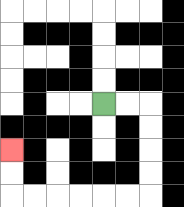{'start': '[4, 4]', 'end': '[0, 6]', 'path_directions': 'R,R,D,D,D,D,L,L,L,L,L,L,U,U', 'path_coordinates': '[[4, 4], [5, 4], [6, 4], [6, 5], [6, 6], [6, 7], [6, 8], [5, 8], [4, 8], [3, 8], [2, 8], [1, 8], [0, 8], [0, 7], [0, 6]]'}